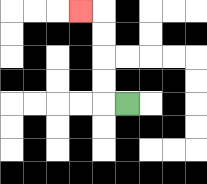{'start': '[5, 4]', 'end': '[3, 0]', 'path_directions': 'L,U,U,U,U,L', 'path_coordinates': '[[5, 4], [4, 4], [4, 3], [4, 2], [4, 1], [4, 0], [3, 0]]'}